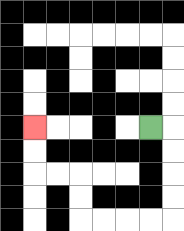{'start': '[6, 5]', 'end': '[1, 5]', 'path_directions': 'R,D,D,D,D,L,L,L,L,U,U,L,L,U,U', 'path_coordinates': '[[6, 5], [7, 5], [7, 6], [7, 7], [7, 8], [7, 9], [6, 9], [5, 9], [4, 9], [3, 9], [3, 8], [3, 7], [2, 7], [1, 7], [1, 6], [1, 5]]'}